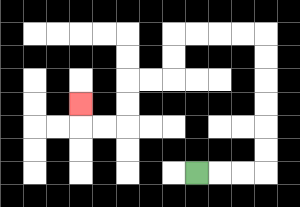{'start': '[8, 7]', 'end': '[3, 4]', 'path_directions': 'R,R,R,U,U,U,U,U,U,L,L,L,L,D,D,L,L,D,D,L,L,U', 'path_coordinates': '[[8, 7], [9, 7], [10, 7], [11, 7], [11, 6], [11, 5], [11, 4], [11, 3], [11, 2], [11, 1], [10, 1], [9, 1], [8, 1], [7, 1], [7, 2], [7, 3], [6, 3], [5, 3], [5, 4], [5, 5], [4, 5], [3, 5], [3, 4]]'}